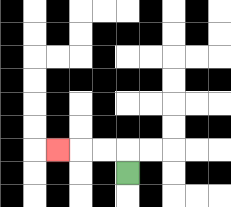{'start': '[5, 7]', 'end': '[2, 6]', 'path_directions': 'U,L,L,L', 'path_coordinates': '[[5, 7], [5, 6], [4, 6], [3, 6], [2, 6]]'}